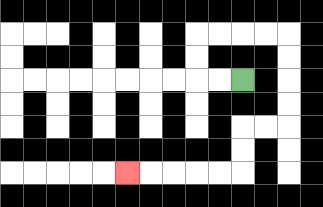{'start': '[10, 3]', 'end': '[5, 7]', 'path_directions': 'L,L,U,U,R,R,R,R,D,D,D,D,L,L,D,D,L,L,L,L,L', 'path_coordinates': '[[10, 3], [9, 3], [8, 3], [8, 2], [8, 1], [9, 1], [10, 1], [11, 1], [12, 1], [12, 2], [12, 3], [12, 4], [12, 5], [11, 5], [10, 5], [10, 6], [10, 7], [9, 7], [8, 7], [7, 7], [6, 7], [5, 7]]'}